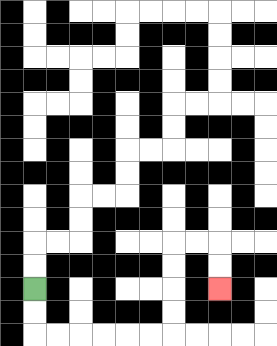{'start': '[1, 12]', 'end': '[9, 12]', 'path_directions': 'D,D,R,R,R,R,R,R,U,U,U,U,R,R,D,D', 'path_coordinates': '[[1, 12], [1, 13], [1, 14], [2, 14], [3, 14], [4, 14], [5, 14], [6, 14], [7, 14], [7, 13], [7, 12], [7, 11], [7, 10], [8, 10], [9, 10], [9, 11], [9, 12]]'}